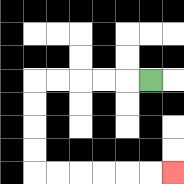{'start': '[6, 3]', 'end': '[7, 7]', 'path_directions': 'L,L,L,L,L,D,D,D,D,R,R,R,R,R,R', 'path_coordinates': '[[6, 3], [5, 3], [4, 3], [3, 3], [2, 3], [1, 3], [1, 4], [1, 5], [1, 6], [1, 7], [2, 7], [3, 7], [4, 7], [5, 7], [6, 7], [7, 7]]'}